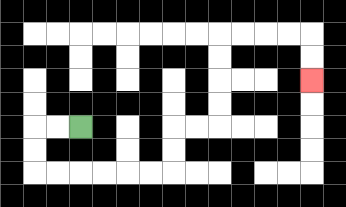{'start': '[3, 5]', 'end': '[13, 3]', 'path_directions': 'L,L,D,D,R,R,R,R,R,R,U,U,R,R,U,U,U,U,R,R,R,R,D,D', 'path_coordinates': '[[3, 5], [2, 5], [1, 5], [1, 6], [1, 7], [2, 7], [3, 7], [4, 7], [5, 7], [6, 7], [7, 7], [7, 6], [7, 5], [8, 5], [9, 5], [9, 4], [9, 3], [9, 2], [9, 1], [10, 1], [11, 1], [12, 1], [13, 1], [13, 2], [13, 3]]'}